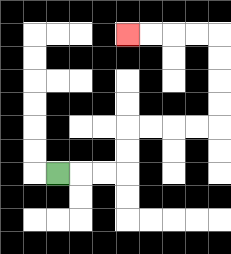{'start': '[2, 7]', 'end': '[5, 1]', 'path_directions': 'R,R,R,U,U,R,R,R,R,U,U,U,U,L,L,L,L', 'path_coordinates': '[[2, 7], [3, 7], [4, 7], [5, 7], [5, 6], [5, 5], [6, 5], [7, 5], [8, 5], [9, 5], [9, 4], [9, 3], [9, 2], [9, 1], [8, 1], [7, 1], [6, 1], [5, 1]]'}